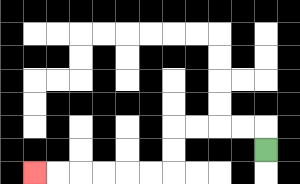{'start': '[11, 6]', 'end': '[1, 7]', 'path_directions': 'U,L,L,L,L,D,D,L,L,L,L,L,L', 'path_coordinates': '[[11, 6], [11, 5], [10, 5], [9, 5], [8, 5], [7, 5], [7, 6], [7, 7], [6, 7], [5, 7], [4, 7], [3, 7], [2, 7], [1, 7]]'}